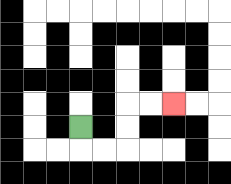{'start': '[3, 5]', 'end': '[7, 4]', 'path_directions': 'D,R,R,U,U,R,R', 'path_coordinates': '[[3, 5], [3, 6], [4, 6], [5, 6], [5, 5], [5, 4], [6, 4], [7, 4]]'}